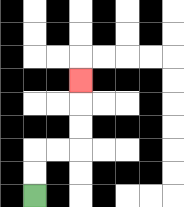{'start': '[1, 8]', 'end': '[3, 3]', 'path_directions': 'U,U,R,R,U,U,U', 'path_coordinates': '[[1, 8], [1, 7], [1, 6], [2, 6], [3, 6], [3, 5], [3, 4], [3, 3]]'}